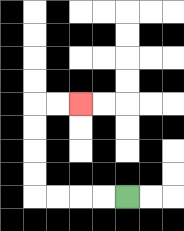{'start': '[5, 8]', 'end': '[3, 4]', 'path_directions': 'L,L,L,L,U,U,U,U,R,R', 'path_coordinates': '[[5, 8], [4, 8], [3, 8], [2, 8], [1, 8], [1, 7], [1, 6], [1, 5], [1, 4], [2, 4], [3, 4]]'}